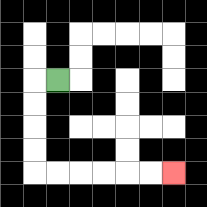{'start': '[2, 3]', 'end': '[7, 7]', 'path_directions': 'L,D,D,D,D,R,R,R,R,R,R', 'path_coordinates': '[[2, 3], [1, 3], [1, 4], [1, 5], [1, 6], [1, 7], [2, 7], [3, 7], [4, 7], [5, 7], [6, 7], [7, 7]]'}